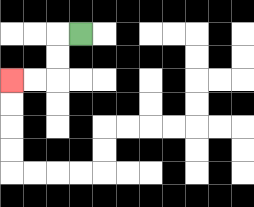{'start': '[3, 1]', 'end': '[0, 3]', 'path_directions': 'L,D,D,L,L', 'path_coordinates': '[[3, 1], [2, 1], [2, 2], [2, 3], [1, 3], [0, 3]]'}